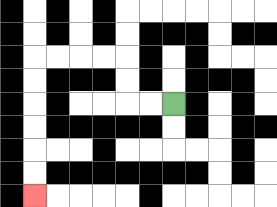{'start': '[7, 4]', 'end': '[1, 8]', 'path_directions': 'L,L,U,U,L,L,L,L,D,D,D,D,D,D', 'path_coordinates': '[[7, 4], [6, 4], [5, 4], [5, 3], [5, 2], [4, 2], [3, 2], [2, 2], [1, 2], [1, 3], [1, 4], [1, 5], [1, 6], [1, 7], [1, 8]]'}